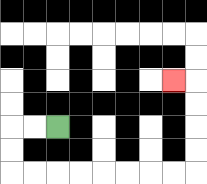{'start': '[2, 5]', 'end': '[7, 3]', 'path_directions': 'L,L,D,D,R,R,R,R,R,R,R,R,U,U,U,U,L', 'path_coordinates': '[[2, 5], [1, 5], [0, 5], [0, 6], [0, 7], [1, 7], [2, 7], [3, 7], [4, 7], [5, 7], [6, 7], [7, 7], [8, 7], [8, 6], [8, 5], [8, 4], [8, 3], [7, 3]]'}